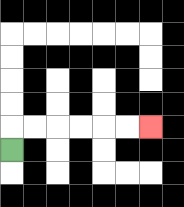{'start': '[0, 6]', 'end': '[6, 5]', 'path_directions': 'U,R,R,R,R,R,R', 'path_coordinates': '[[0, 6], [0, 5], [1, 5], [2, 5], [3, 5], [4, 5], [5, 5], [6, 5]]'}